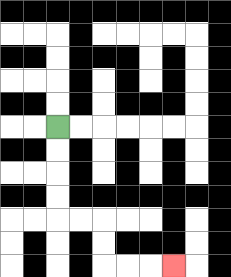{'start': '[2, 5]', 'end': '[7, 11]', 'path_directions': 'D,D,D,D,R,R,D,D,R,R,R', 'path_coordinates': '[[2, 5], [2, 6], [2, 7], [2, 8], [2, 9], [3, 9], [4, 9], [4, 10], [4, 11], [5, 11], [6, 11], [7, 11]]'}